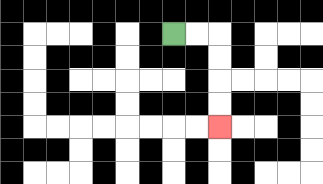{'start': '[7, 1]', 'end': '[9, 5]', 'path_directions': 'R,R,D,D,D,D', 'path_coordinates': '[[7, 1], [8, 1], [9, 1], [9, 2], [9, 3], [9, 4], [9, 5]]'}